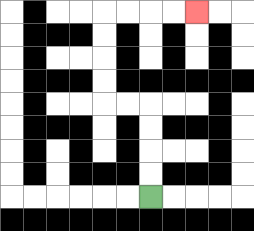{'start': '[6, 8]', 'end': '[8, 0]', 'path_directions': 'U,U,U,U,L,L,U,U,U,U,R,R,R,R', 'path_coordinates': '[[6, 8], [6, 7], [6, 6], [6, 5], [6, 4], [5, 4], [4, 4], [4, 3], [4, 2], [4, 1], [4, 0], [5, 0], [6, 0], [7, 0], [8, 0]]'}